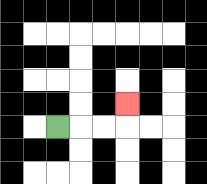{'start': '[2, 5]', 'end': '[5, 4]', 'path_directions': 'R,R,R,U', 'path_coordinates': '[[2, 5], [3, 5], [4, 5], [5, 5], [5, 4]]'}